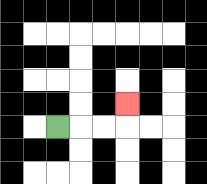{'start': '[2, 5]', 'end': '[5, 4]', 'path_directions': 'R,R,R,U', 'path_coordinates': '[[2, 5], [3, 5], [4, 5], [5, 5], [5, 4]]'}